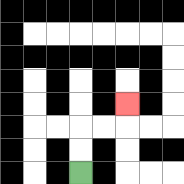{'start': '[3, 7]', 'end': '[5, 4]', 'path_directions': 'U,U,R,R,U', 'path_coordinates': '[[3, 7], [3, 6], [3, 5], [4, 5], [5, 5], [5, 4]]'}